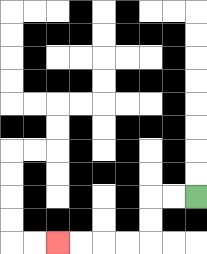{'start': '[8, 8]', 'end': '[2, 10]', 'path_directions': 'L,L,D,D,L,L,L,L', 'path_coordinates': '[[8, 8], [7, 8], [6, 8], [6, 9], [6, 10], [5, 10], [4, 10], [3, 10], [2, 10]]'}